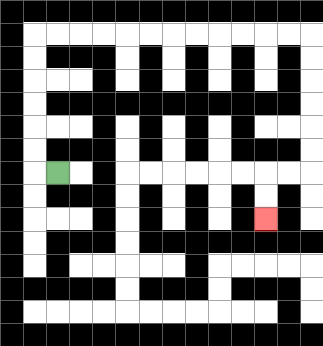{'start': '[2, 7]', 'end': '[11, 9]', 'path_directions': 'L,U,U,U,U,U,U,R,R,R,R,R,R,R,R,R,R,R,R,D,D,D,D,D,D,L,L,D,D', 'path_coordinates': '[[2, 7], [1, 7], [1, 6], [1, 5], [1, 4], [1, 3], [1, 2], [1, 1], [2, 1], [3, 1], [4, 1], [5, 1], [6, 1], [7, 1], [8, 1], [9, 1], [10, 1], [11, 1], [12, 1], [13, 1], [13, 2], [13, 3], [13, 4], [13, 5], [13, 6], [13, 7], [12, 7], [11, 7], [11, 8], [11, 9]]'}